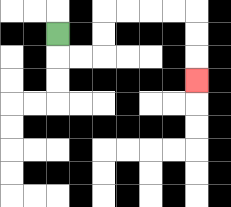{'start': '[2, 1]', 'end': '[8, 3]', 'path_directions': 'D,R,R,U,U,R,R,R,R,D,D,D', 'path_coordinates': '[[2, 1], [2, 2], [3, 2], [4, 2], [4, 1], [4, 0], [5, 0], [6, 0], [7, 0], [8, 0], [8, 1], [8, 2], [8, 3]]'}